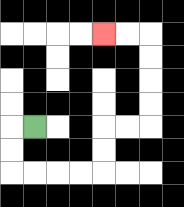{'start': '[1, 5]', 'end': '[4, 1]', 'path_directions': 'L,D,D,R,R,R,R,U,U,R,R,U,U,U,U,L,L', 'path_coordinates': '[[1, 5], [0, 5], [0, 6], [0, 7], [1, 7], [2, 7], [3, 7], [4, 7], [4, 6], [4, 5], [5, 5], [6, 5], [6, 4], [6, 3], [6, 2], [6, 1], [5, 1], [4, 1]]'}